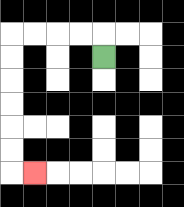{'start': '[4, 2]', 'end': '[1, 7]', 'path_directions': 'U,L,L,L,L,D,D,D,D,D,D,R', 'path_coordinates': '[[4, 2], [4, 1], [3, 1], [2, 1], [1, 1], [0, 1], [0, 2], [0, 3], [0, 4], [0, 5], [0, 6], [0, 7], [1, 7]]'}